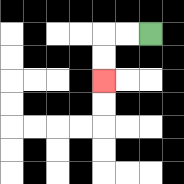{'start': '[6, 1]', 'end': '[4, 3]', 'path_directions': 'L,L,D,D', 'path_coordinates': '[[6, 1], [5, 1], [4, 1], [4, 2], [4, 3]]'}